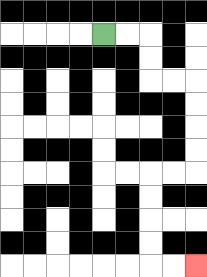{'start': '[4, 1]', 'end': '[8, 11]', 'path_directions': 'R,R,D,D,R,R,D,D,D,D,L,L,D,D,D,D,R,R', 'path_coordinates': '[[4, 1], [5, 1], [6, 1], [6, 2], [6, 3], [7, 3], [8, 3], [8, 4], [8, 5], [8, 6], [8, 7], [7, 7], [6, 7], [6, 8], [6, 9], [6, 10], [6, 11], [7, 11], [8, 11]]'}